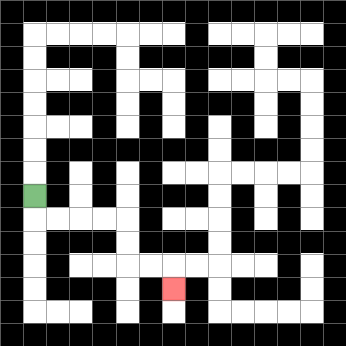{'start': '[1, 8]', 'end': '[7, 12]', 'path_directions': 'D,R,R,R,R,D,D,R,R,D', 'path_coordinates': '[[1, 8], [1, 9], [2, 9], [3, 9], [4, 9], [5, 9], [5, 10], [5, 11], [6, 11], [7, 11], [7, 12]]'}